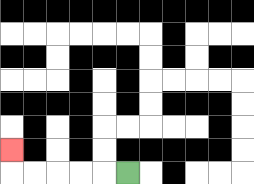{'start': '[5, 7]', 'end': '[0, 6]', 'path_directions': 'L,L,L,L,L,U', 'path_coordinates': '[[5, 7], [4, 7], [3, 7], [2, 7], [1, 7], [0, 7], [0, 6]]'}